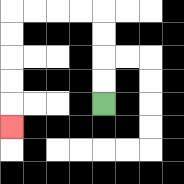{'start': '[4, 4]', 'end': '[0, 5]', 'path_directions': 'U,U,U,U,L,L,L,L,D,D,D,D,D', 'path_coordinates': '[[4, 4], [4, 3], [4, 2], [4, 1], [4, 0], [3, 0], [2, 0], [1, 0], [0, 0], [0, 1], [0, 2], [0, 3], [0, 4], [0, 5]]'}